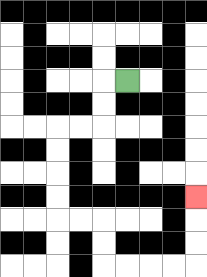{'start': '[5, 3]', 'end': '[8, 8]', 'path_directions': 'L,D,D,L,L,D,D,D,D,R,R,D,D,R,R,R,R,U,U,U', 'path_coordinates': '[[5, 3], [4, 3], [4, 4], [4, 5], [3, 5], [2, 5], [2, 6], [2, 7], [2, 8], [2, 9], [3, 9], [4, 9], [4, 10], [4, 11], [5, 11], [6, 11], [7, 11], [8, 11], [8, 10], [8, 9], [8, 8]]'}